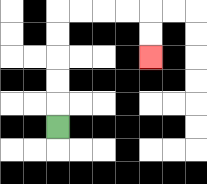{'start': '[2, 5]', 'end': '[6, 2]', 'path_directions': 'U,U,U,U,U,R,R,R,R,D,D', 'path_coordinates': '[[2, 5], [2, 4], [2, 3], [2, 2], [2, 1], [2, 0], [3, 0], [4, 0], [5, 0], [6, 0], [6, 1], [6, 2]]'}